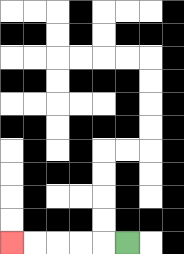{'start': '[5, 10]', 'end': '[0, 10]', 'path_directions': 'L,L,L,L,L', 'path_coordinates': '[[5, 10], [4, 10], [3, 10], [2, 10], [1, 10], [0, 10]]'}